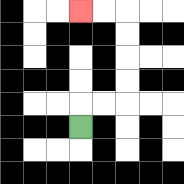{'start': '[3, 5]', 'end': '[3, 0]', 'path_directions': 'U,R,R,U,U,U,U,L,L', 'path_coordinates': '[[3, 5], [3, 4], [4, 4], [5, 4], [5, 3], [5, 2], [5, 1], [5, 0], [4, 0], [3, 0]]'}